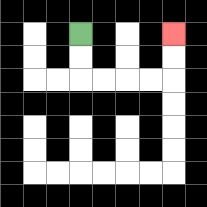{'start': '[3, 1]', 'end': '[7, 1]', 'path_directions': 'D,D,R,R,R,R,U,U', 'path_coordinates': '[[3, 1], [3, 2], [3, 3], [4, 3], [5, 3], [6, 3], [7, 3], [7, 2], [7, 1]]'}